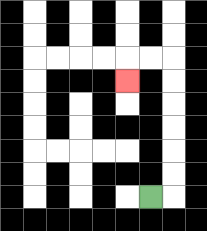{'start': '[6, 8]', 'end': '[5, 3]', 'path_directions': 'R,U,U,U,U,U,U,L,L,D', 'path_coordinates': '[[6, 8], [7, 8], [7, 7], [7, 6], [7, 5], [7, 4], [7, 3], [7, 2], [6, 2], [5, 2], [5, 3]]'}